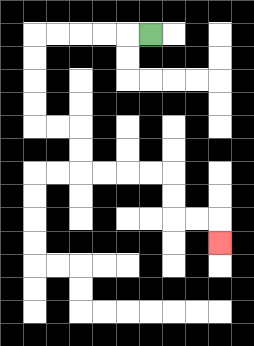{'start': '[6, 1]', 'end': '[9, 10]', 'path_directions': 'L,L,L,L,L,D,D,D,D,R,R,D,D,R,R,R,R,D,D,R,R,D', 'path_coordinates': '[[6, 1], [5, 1], [4, 1], [3, 1], [2, 1], [1, 1], [1, 2], [1, 3], [1, 4], [1, 5], [2, 5], [3, 5], [3, 6], [3, 7], [4, 7], [5, 7], [6, 7], [7, 7], [7, 8], [7, 9], [8, 9], [9, 9], [9, 10]]'}